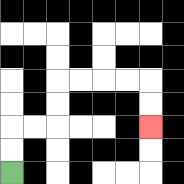{'start': '[0, 7]', 'end': '[6, 5]', 'path_directions': 'U,U,R,R,U,U,R,R,R,R,D,D', 'path_coordinates': '[[0, 7], [0, 6], [0, 5], [1, 5], [2, 5], [2, 4], [2, 3], [3, 3], [4, 3], [5, 3], [6, 3], [6, 4], [6, 5]]'}